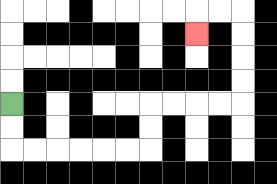{'start': '[0, 4]', 'end': '[8, 1]', 'path_directions': 'D,D,R,R,R,R,R,R,U,U,R,R,R,R,U,U,U,U,L,L,D', 'path_coordinates': '[[0, 4], [0, 5], [0, 6], [1, 6], [2, 6], [3, 6], [4, 6], [5, 6], [6, 6], [6, 5], [6, 4], [7, 4], [8, 4], [9, 4], [10, 4], [10, 3], [10, 2], [10, 1], [10, 0], [9, 0], [8, 0], [8, 1]]'}